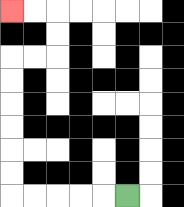{'start': '[5, 8]', 'end': '[0, 0]', 'path_directions': 'L,L,L,L,L,U,U,U,U,U,U,R,R,U,U,L,L', 'path_coordinates': '[[5, 8], [4, 8], [3, 8], [2, 8], [1, 8], [0, 8], [0, 7], [0, 6], [0, 5], [0, 4], [0, 3], [0, 2], [1, 2], [2, 2], [2, 1], [2, 0], [1, 0], [0, 0]]'}